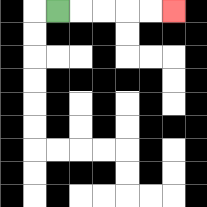{'start': '[2, 0]', 'end': '[7, 0]', 'path_directions': 'R,R,R,R,R', 'path_coordinates': '[[2, 0], [3, 0], [4, 0], [5, 0], [6, 0], [7, 0]]'}